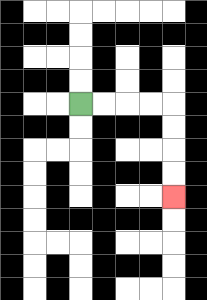{'start': '[3, 4]', 'end': '[7, 8]', 'path_directions': 'R,R,R,R,D,D,D,D', 'path_coordinates': '[[3, 4], [4, 4], [5, 4], [6, 4], [7, 4], [7, 5], [7, 6], [7, 7], [7, 8]]'}